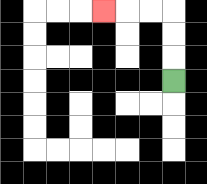{'start': '[7, 3]', 'end': '[4, 0]', 'path_directions': 'U,U,U,L,L,L', 'path_coordinates': '[[7, 3], [7, 2], [7, 1], [7, 0], [6, 0], [5, 0], [4, 0]]'}